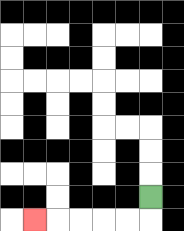{'start': '[6, 8]', 'end': '[1, 9]', 'path_directions': 'D,L,L,L,L,L', 'path_coordinates': '[[6, 8], [6, 9], [5, 9], [4, 9], [3, 9], [2, 9], [1, 9]]'}